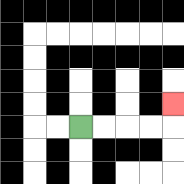{'start': '[3, 5]', 'end': '[7, 4]', 'path_directions': 'R,R,R,R,U', 'path_coordinates': '[[3, 5], [4, 5], [5, 5], [6, 5], [7, 5], [7, 4]]'}